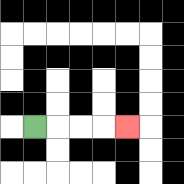{'start': '[1, 5]', 'end': '[5, 5]', 'path_directions': 'R,R,R,R', 'path_coordinates': '[[1, 5], [2, 5], [3, 5], [4, 5], [5, 5]]'}